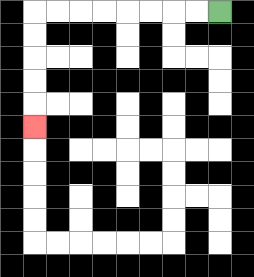{'start': '[9, 0]', 'end': '[1, 5]', 'path_directions': 'L,L,L,L,L,L,L,L,D,D,D,D,D', 'path_coordinates': '[[9, 0], [8, 0], [7, 0], [6, 0], [5, 0], [4, 0], [3, 0], [2, 0], [1, 0], [1, 1], [1, 2], [1, 3], [1, 4], [1, 5]]'}